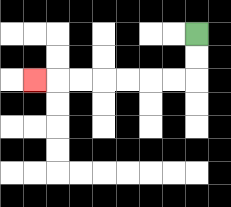{'start': '[8, 1]', 'end': '[1, 3]', 'path_directions': 'D,D,L,L,L,L,L,L,L', 'path_coordinates': '[[8, 1], [8, 2], [8, 3], [7, 3], [6, 3], [5, 3], [4, 3], [3, 3], [2, 3], [1, 3]]'}